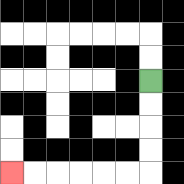{'start': '[6, 3]', 'end': '[0, 7]', 'path_directions': 'D,D,D,D,L,L,L,L,L,L', 'path_coordinates': '[[6, 3], [6, 4], [6, 5], [6, 6], [6, 7], [5, 7], [4, 7], [3, 7], [2, 7], [1, 7], [0, 7]]'}